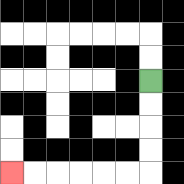{'start': '[6, 3]', 'end': '[0, 7]', 'path_directions': 'D,D,D,D,L,L,L,L,L,L', 'path_coordinates': '[[6, 3], [6, 4], [6, 5], [6, 6], [6, 7], [5, 7], [4, 7], [3, 7], [2, 7], [1, 7], [0, 7]]'}